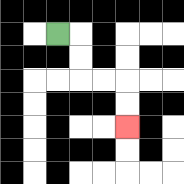{'start': '[2, 1]', 'end': '[5, 5]', 'path_directions': 'R,D,D,R,R,D,D', 'path_coordinates': '[[2, 1], [3, 1], [3, 2], [3, 3], [4, 3], [5, 3], [5, 4], [5, 5]]'}